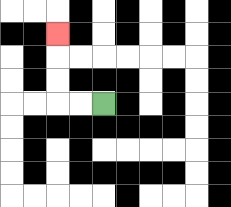{'start': '[4, 4]', 'end': '[2, 1]', 'path_directions': 'L,L,U,U,U', 'path_coordinates': '[[4, 4], [3, 4], [2, 4], [2, 3], [2, 2], [2, 1]]'}